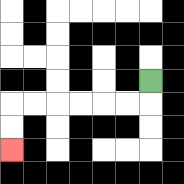{'start': '[6, 3]', 'end': '[0, 6]', 'path_directions': 'D,L,L,L,L,L,L,D,D', 'path_coordinates': '[[6, 3], [6, 4], [5, 4], [4, 4], [3, 4], [2, 4], [1, 4], [0, 4], [0, 5], [0, 6]]'}